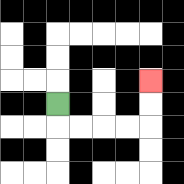{'start': '[2, 4]', 'end': '[6, 3]', 'path_directions': 'D,R,R,R,R,U,U', 'path_coordinates': '[[2, 4], [2, 5], [3, 5], [4, 5], [5, 5], [6, 5], [6, 4], [6, 3]]'}